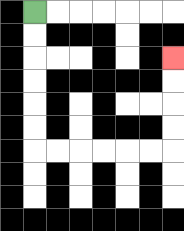{'start': '[1, 0]', 'end': '[7, 2]', 'path_directions': 'D,D,D,D,D,D,R,R,R,R,R,R,U,U,U,U', 'path_coordinates': '[[1, 0], [1, 1], [1, 2], [1, 3], [1, 4], [1, 5], [1, 6], [2, 6], [3, 6], [4, 6], [5, 6], [6, 6], [7, 6], [7, 5], [7, 4], [7, 3], [7, 2]]'}